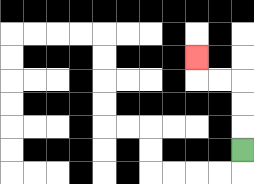{'start': '[10, 6]', 'end': '[8, 2]', 'path_directions': 'U,U,U,L,L,U', 'path_coordinates': '[[10, 6], [10, 5], [10, 4], [10, 3], [9, 3], [8, 3], [8, 2]]'}